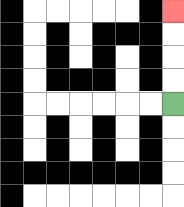{'start': '[7, 4]', 'end': '[7, 0]', 'path_directions': 'U,U,U,U', 'path_coordinates': '[[7, 4], [7, 3], [7, 2], [7, 1], [7, 0]]'}